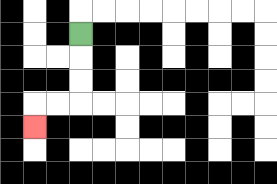{'start': '[3, 1]', 'end': '[1, 5]', 'path_directions': 'D,D,D,L,L,D', 'path_coordinates': '[[3, 1], [3, 2], [3, 3], [3, 4], [2, 4], [1, 4], [1, 5]]'}